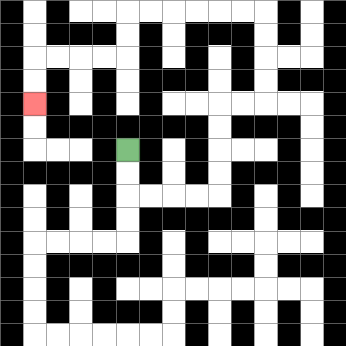{'start': '[5, 6]', 'end': '[1, 4]', 'path_directions': 'D,D,R,R,R,R,U,U,U,U,R,R,U,U,U,U,L,L,L,L,L,L,D,D,L,L,L,L,D,D', 'path_coordinates': '[[5, 6], [5, 7], [5, 8], [6, 8], [7, 8], [8, 8], [9, 8], [9, 7], [9, 6], [9, 5], [9, 4], [10, 4], [11, 4], [11, 3], [11, 2], [11, 1], [11, 0], [10, 0], [9, 0], [8, 0], [7, 0], [6, 0], [5, 0], [5, 1], [5, 2], [4, 2], [3, 2], [2, 2], [1, 2], [1, 3], [1, 4]]'}